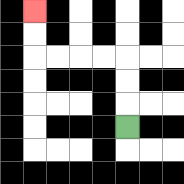{'start': '[5, 5]', 'end': '[1, 0]', 'path_directions': 'U,U,U,L,L,L,L,U,U', 'path_coordinates': '[[5, 5], [5, 4], [5, 3], [5, 2], [4, 2], [3, 2], [2, 2], [1, 2], [1, 1], [1, 0]]'}